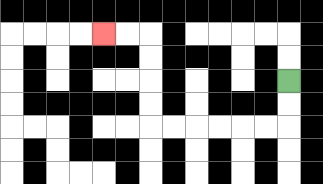{'start': '[12, 3]', 'end': '[4, 1]', 'path_directions': 'D,D,L,L,L,L,L,L,U,U,U,U,L,L', 'path_coordinates': '[[12, 3], [12, 4], [12, 5], [11, 5], [10, 5], [9, 5], [8, 5], [7, 5], [6, 5], [6, 4], [6, 3], [6, 2], [6, 1], [5, 1], [4, 1]]'}